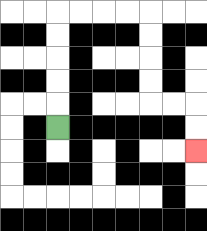{'start': '[2, 5]', 'end': '[8, 6]', 'path_directions': 'U,U,U,U,U,R,R,R,R,D,D,D,D,R,R,D,D', 'path_coordinates': '[[2, 5], [2, 4], [2, 3], [2, 2], [2, 1], [2, 0], [3, 0], [4, 0], [5, 0], [6, 0], [6, 1], [6, 2], [6, 3], [6, 4], [7, 4], [8, 4], [8, 5], [8, 6]]'}